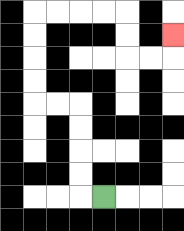{'start': '[4, 8]', 'end': '[7, 1]', 'path_directions': 'L,U,U,U,U,L,L,U,U,U,U,R,R,R,R,D,D,R,R,U', 'path_coordinates': '[[4, 8], [3, 8], [3, 7], [3, 6], [3, 5], [3, 4], [2, 4], [1, 4], [1, 3], [1, 2], [1, 1], [1, 0], [2, 0], [3, 0], [4, 0], [5, 0], [5, 1], [5, 2], [6, 2], [7, 2], [7, 1]]'}